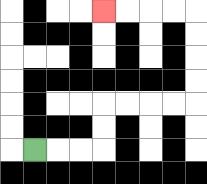{'start': '[1, 6]', 'end': '[4, 0]', 'path_directions': 'R,R,R,U,U,R,R,R,R,U,U,U,U,L,L,L,L', 'path_coordinates': '[[1, 6], [2, 6], [3, 6], [4, 6], [4, 5], [4, 4], [5, 4], [6, 4], [7, 4], [8, 4], [8, 3], [8, 2], [8, 1], [8, 0], [7, 0], [6, 0], [5, 0], [4, 0]]'}